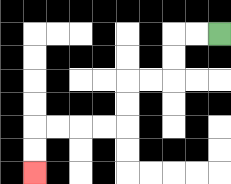{'start': '[9, 1]', 'end': '[1, 7]', 'path_directions': 'L,L,D,D,L,L,D,D,L,L,L,L,D,D', 'path_coordinates': '[[9, 1], [8, 1], [7, 1], [7, 2], [7, 3], [6, 3], [5, 3], [5, 4], [5, 5], [4, 5], [3, 5], [2, 5], [1, 5], [1, 6], [1, 7]]'}